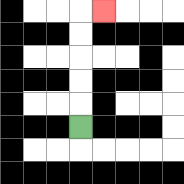{'start': '[3, 5]', 'end': '[4, 0]', 'path_directions': 'U,U,U,U,U,R', 'path_coordinates': '[[3, 5], [3, 4], [3, 3], [3, 2], [3, 1], [3, 0], [4, 0]]'}